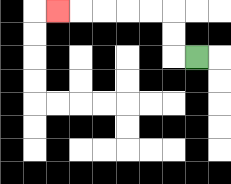{'start': '[8, 2]', 'end': '[2, 0]', 'path_directions': 'L,U,U,L,L,L,L,L', 'path_coordinates': '[[8, 2], [7, 2], [7, 1], [7, 0], [6, 0], [5, 0], [4, 0], [3, 0], [2, 0]]'}